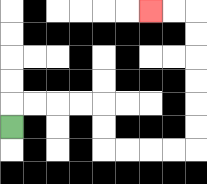{'start': '[0, 5]', 'end': '[6, 0]', 'path_directions': 'U,R,R,R,R,D,D,R,R,R,R,U,U,U,U,U,U,L,L', 'path_coordinates': '[[0, 5], [0, 4], [1, 4], [2, 4], [3, 4], [4, 4], [4, 5], [4, 6], [5, 6], [6, 6], [7, 6], [8, 6], [8, 5], [8, 4], [8, 3], [8, 2], [8, 1], [8, 0], [7, 0], [6, 0]]'}